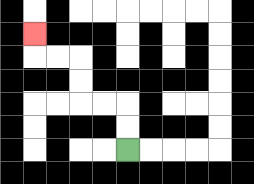{'start': '[5, 6]', 'end': '[1, 1]', 'path_directions': 'U,U,L,L,U,U,L,L,U', 'path_coordinates': '[[5, 6], [5, 5], [5, 4], [4, 4], [3, 4], [3, 3], [3, 2], [2, 2], [1, 2], [1, 1]]'}